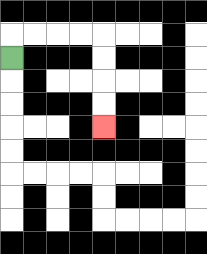{'start': '[0, 2]', 'end': '[4, 5]', 'path_directions': 'U,R,R,R,R,D,D,D,D', 'path_coordinates': '[[0, 2], [0, 1], [1, 1], [2, 1], [3, 1], [4, 1], [4, 2], [4, 3], [4, 4], [4, 5]]'}